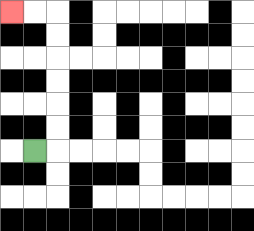{'start': '[1, 6]', 'end': '[0, 0]', 'path_directions': 'R,U,U,U,U,U,U,L,L', 'path_coordinates': '[[1, 6], [2, 6], [2, 5], [2, 4], [2, 3], [2, 2], [2, 1], [2, 0], [1, 0], [0, 0]]'}